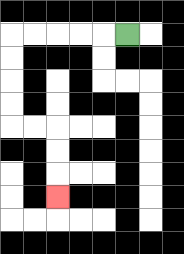{'start': '[5, 1]', 'end': '[2, 8]', 'path_directions': 'L,L,L,L,L,D,D,D,D,R,R,D,D,D', 'path_coordinates': '[[5, 1], [4, 1], [3, 1], [2, 1], [1, 1], [0, 1], [0, 2], [0, 3], [0, 4], [0, 5], [1, 5], [2, 5], [2, 6], [2, 7], [2, 8]]'}